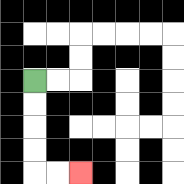{'start': '[1, 3]', 'end': '[3, 7]', 'path_directions': 'D,D,D,D,R,R', 'path_coordinates': '[[1, 3], [1, 4], [1, 5], [1, 6], [1, 7], [2, 7], [3, 7]]'}